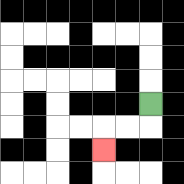{'start': '[6, 4]', 'end': '[4, 6]', 'path_directions': 'D,L,L,D', 'path_coordinates': '[[6, 4], [6, 5], [5, 5], [4, 5], [4, 6]]'}